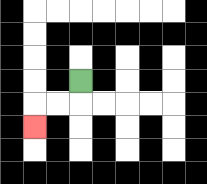{'start': '[3, 3]', 'end': '[1, 5]', 'path_directions': 'D,L,L,D', 'path_coordinates': '[[3, 3], [3, 4], [2, 4], [1, 4], [1, 5]]'}